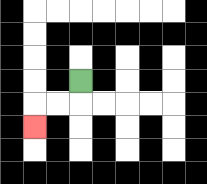{'start': '[3, 3]', 'end': '[1, 5]', 'path_directions': 'D,L,L,D', 'path_coordinates': '[[3, 3], [3, 4], [2, 4], [1, 4], [1, 5]]'}